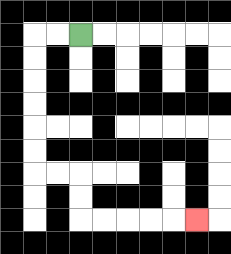{'start': '[3, 1]', 'end': '[8, 9]', 'path_directions': 'L,L,D,D,D,D,D,D,R,R,D,D,R,R,R,R,R', 'path_coordinates': '[[3, 1], [2, 1], [1, 1], [1, 2], [1, 3], [1, 4], [1, 5], [1, 6], [1, 7], [2, 7], [3, 7], [3, 8], [3, 9], [4, 9], [5, 9], [6, 9], [7, 9], [8, 9]]'}